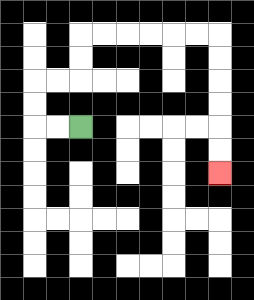{'start': '[3, 5]', 'end': '[9, 7]', 'path_directions': 'L,L,U,U,R,R,U,U,R,R,R,R,R,R,D,D,D,D,D,D', 'path_coordinates': '[[3, 5], [2, 5], [1, 5], [1, 4], [1, 3], [2, 3], [3, 3], [3, 2], [3, 1], [4, 1], [5, 1], [6, 1], [7, 1], [8, 1], [9, 1], [9, 2], [9, 3], [9, 4], [9, 5], [9, 6], [9, 7]]'}